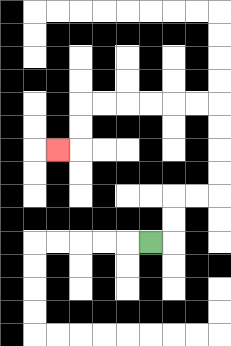{'start': '[6, 10]', 'end': '[2, 6]', 'path_directions': 'R,U,U,R,R,U,U,U,U,L,L,L,L,L,L,D,D,L', 'path_coordinates': '[[6, 10], [7, 10], [7, 9], [7, 8], [8, 8], [9, 8], [9, 7], [9, 6], [9, 5], [9, 4], [8, 4], [7, 4], [6, 4], [5, 4], [4, 4], [3, 4], [3, 5], [3, 6], [2, 6]]'}